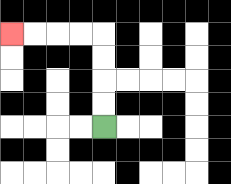{'start': '[4, 5]', 'end': '[0, 1]', 'path_directions': 'U,U,U,U,L,L,L,L', 'path_coordinates': '[[4, 5], [4, 4], [4, 3], [4, 2], [4, 1], [3, 1], [2, 1], [1, 1], [0, 1]]'}